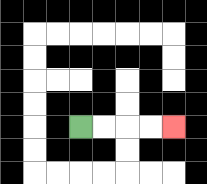{'start': '[3, 5]', 'end': '[7, 5]', 'path_directions': 'R,R,R,R', 'path_coordinates': '[[3, 5], [4, 5], [5, 5], [6, 5], [7, 5]]'}